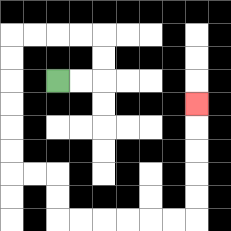{'start': '[2, 3]', 'end': '[8, 4]', 'path_directions': 'R,R,U,U,L,L,L,L,D,D,D,D,D,D,R,R,D,D,R,R,R,R,R,R,U,U,U,U,U', 'path_coordinates': '[[2, 3], [3, 3], [4, 3], [4, 2], [4, 1], [3, 1], [2, 1], [1, 1], [0, 1], [0, 2], [0, 3], [0, 4], [0, 5], [0, 6], [0, 7], [1, 7], [2, 7], [2, 8], [2, 9], [3, 9], [4, 9], [5, 9], [6, 9], [7, 9], [8, 9], [8, 8], [8, 7], [8, 6], [8, 5], [8, 4]]'}